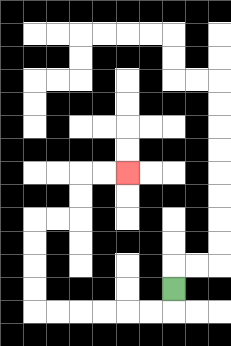{'start': '[7, 12]', 'end': '[5, 7]', 'path_directions': 'D,L,L,L,L,L,L,U,U,U,U,R,R,U,U,R,R', 'path_coordinates': '[[7, 12], [7, 13], [6, 13], [5, 13], [4, 13], [3, 13], [2, 13], [1, 13], [1, 12], [1, 11], [1, 10], [1, 9], [2, 9], [3, 9], [3, 8], [3, 7], [4, 7], [5, 7]]'}